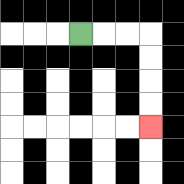{'start': '[3, 1]', 'end': '[6, 5]', 'path_directions': 'R,R,R,D,D,D,D', 'path_coordinates': '[[3, 1], [4, 1], [5, 1], [6, 1], [6, 2], [6, 3], [6, 4], [6, 5]]'}